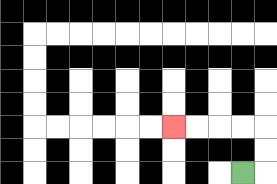{'start': '[10, 7]', 'end': '[7, 5]', 'path_directions': 'R,U,U,L,L,L,L', 'path_coordinates': '[[10, 7], [11, 7], [11, 6], [11, 5], [10, 5], [9, 5], [8, 5], [7, 5]]'}